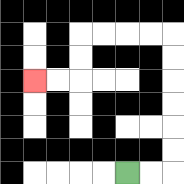{'start': '[5, 7]', 'end': '[1, 3]', 'path_directions': 'R,R,U,U,U,U,U,U,L,L,L,L,D,D,L,L', 'path_coordinates': '[[5, 7], [6, 7], [7, 7], [7, 6], [7, 5], [7, 4], [7, 3], [7, 2], [7, 1], [6, 1], [5, 1], [4, 1], [3, 1], [3, 2], [3, 3], [2, 3], [1, 3]]'}